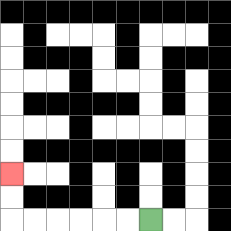{'start': '[6, 9]', 'end': '[0, 7]', 'path_directions': 'L,L,L,L,L,L,U,U', 'path_coordinates': '[[6, 9], [5, 9], [4, 9], [3, 9], [2, 9], [1, 9], [0, 9], [0, 8], [0, 7]]'}